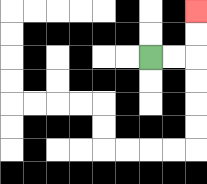{'start': '[6, 2]', 'end': '[8, 0]', 'path_directions': 'R,R,U,U', 'path_coordinates': '[[6, 2], [7, 2], [8, 2], [8, 1], [8, 0]]'}